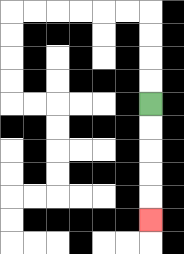{'start': '[6, 4]', 'end': '[6, 9]', 'path_directions': 'D,D,D,D,D', 'path_coordinates': '[[6, 4], [6, 5], [6, 6], [6, 7], [6, 8], [6, 9]]'}